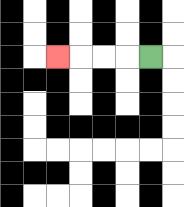{'start': '[6, 2]', 'end': '[2, 2]', 'path_directions': 'L,L,L,L', 'path_coordinates': '[[6, 2], [5, 2], [4, 2], [3, 2], [2, 2]]'}